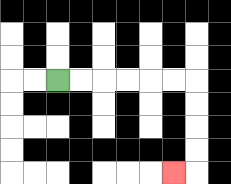{'start': '[2, 3]', 'end': '[7, 7]', 'path_directions': 'R,R,R,R,R,R,D,D,D,D,L', 'path_coordinates': '[[2, 3], [3, 3], [4, 3], [5, 3], [6, 3], [7, 3], [8, 3], [8, 4], [8, 5], [8, 6], [8, 7], [7, 7]]'}